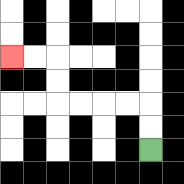{'start': '[6, 6]', 'end': '[0, 2]', 'path_directions': 'U,U,L,L,L,L,U,U,L,L', 'path_coordinates': '[[6, 6], [6, 5], [6, 4], [5, 4], [4, 4], [3, 4], [2, 4], [2, 3], [2, 2], [1, 2], [0, 2]]'}